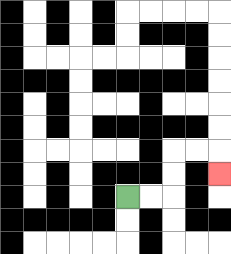{'start': '[5, 8]', 'end': '[9, 7]', 'path_directions': 'R,R,U,U,R,R,D', 'path_coordinates': '[[5, 8], [6, 8], [7, 8], [7, 7], [7, 6], [8, 6], [9, 6], [9, 7]]'}